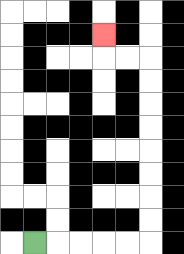{'start': '[1, 10]', 'end': '[4, 1]', 'path_directions': 'R,R,R,R,R,U,U,U,U,U,U,U,U,L,L,U', 'path_coordinates': '[[1, 10], [2, 10], [3, 10], [4, 10], [5, 10], [6, 10], [6, 9], [6, 8], [6, 7], [6, 6], [6, 5], [6, 4], [6, 3], [6, 2], [5, 2], [4, 2], [4, 1]]'}